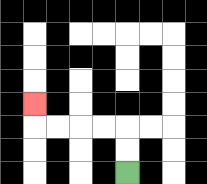{'start': '[5, 7]', 'end': '[1, 4]', 'path_directions': 'U,U,L,L,L,L,U', 'path_coordinates': '[[5, 7], [5, 6], [5, 5], [4, 5], [3, 5], [2, 5], [1, 5], [1, 4]]'}